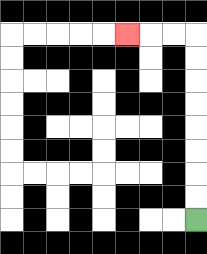{'start': '[8, 9]', 'end': '[5, 1]', 'path_directions': 'U,U,U,U,U,U,U,U,L,L,L', 'path_coordinates': '[[8, 9], [8, 8], [8, 7], [8, 6], [8, 5], [8, 4], [8, 3], [8, 2], [8, 1], [7, 1], [6, 1], [5, 1]]'}